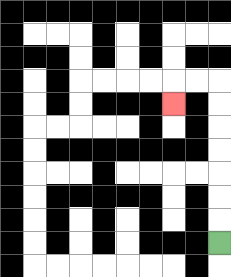{'start': '[9, 10]', 'end': '[7, 4]', 'path_directions': 'U,U,U,U,U,U,U,L,L,D', 'path_coordinates': '[[9, 10], [9, 9], [9, 8], [9, 7], [9, 6], [9, 5], [9, 4], [9, 3], [8, 3], [7, 3], [7, 4]]'}